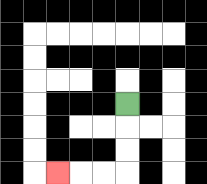{'start': '[5, 4]', 'end': '[2, 7]', 'path_directions': 'D,D,D,L,L,L', 'path_coordinates': '[[5, 4], [5, 5], [5, 6], [5, 7], [4, 7], [3, 7], [2, 7]]'}